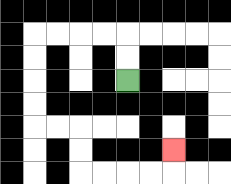{'start': '[5, 3]', 'end': '[7, 6]', 'path_directions': 'U,U,L,L,L,L,D,D,D,D,R,R,D,D,R,R,R,R,U', 'path_coordinates': '[[5, 3], [5, 2], [5, 1], [4, 1], [3, 1], [2, 1], [1, 1], [1, 2], [1, 3], [1, 4], [1, 5], [2, 5], [3, 5], [3, 6], [3, 7], [4, 7], [5, 7], [6, 7], [7, 7], [7, 6]]'}